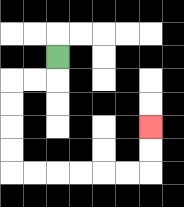{'start': '[2, 2]', 'end': '[6, 5]', 'path_directions': 'D,L,L,D,D,D,D,R,R,R,R,R,R,U,U', 'path_coordinates': '[[2, 2], [2, 3], [1, 3], [0, 3], [0, 4], [0, 5], [0, 6], [0, 7], [1, 7], [2, 7], [3, 7], [4, 7], [5, 7], [6, 7], [6, 6], [6, 5]]'}